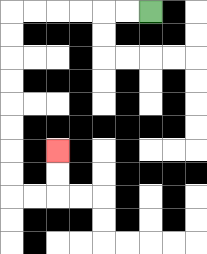{'start': '[6, 0]', 'end': '[2, 6]', 'path_directions': 'L,L,L,L,L,L,D,D,D,D,D,D,D,D,R,R,U,U', 'path_coordinates': '[[6, 0], [5, 0], [4, 0], [3, 0], [2, 0], [1, 0], [0, 0], [0, 1], [0, 2], [0, 3], [0, 4], [0, 5], [0, 6], [0, 7], [0, 8], [1, 8], [2, 8], [2, 7], [2, 6]]'}